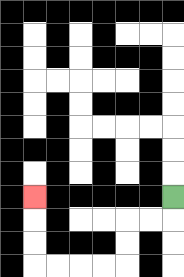{'start': '[7, 8]', 'end': '[1, 8]', 'path_directions': 'D,L,L,D,D,L,L,L,L,U,U,U', 'path_coordinates': '[[7, 8], [7, 9], [6, 9], [5, 9], [5, 10], [5, 11], [4, 11], [3, 11], [2, 11], [1, 11], [1, 10], [1, 9], [1, 8]]'}